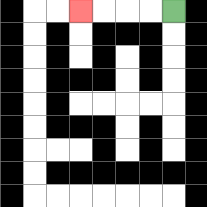{'start': '[7, 0]', 'end': '[3, 0]', 'path_directions': 'L,L,L,L', 'path_coordinates': '[[7, 0], [6, 0], [5, 0], [4, 0], [3, 0]]'}